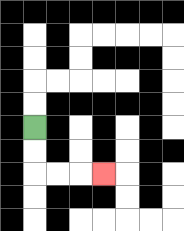{'start': '[1, 5]', 'end': '[4, 7]', 'path_directions': 'D,D,R,R,R', 'path_coordinates': '[[1, 5], [1, 6], [1, 7], [2, 7], [3, 7], [4, 7]]'}